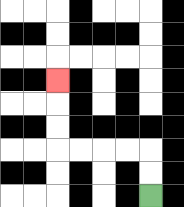{'start': '[6, 8]', 'end': '[2, 3]', 'path_directions': 'U,U,L,L,L,L,U,U,U', 'path_coordinates': '[[6, 8], [6, 7], [6, 6], [5, 6], [4, 6], [3, 6], [2, 6], [2, 5], [2, 4], [2, 3]]'}